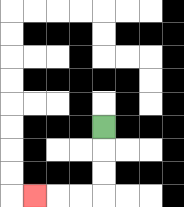{'start': '[4, 5]', 'end': '[1, 8]', 'path_directions': 'D,D,D,L,L,L', 'path_coordinates': '[[4, 5], [4, 6], [4, 7], [4, 8], [3, 8], [2, 8], [1, 8]]'}